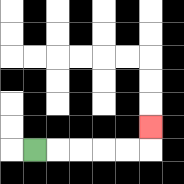{'start': '[1, 6]', 'end': '[6, 5]', 'path_directions': 'R,R,R,R,R,U', 'path_coordinates': '[[1, 6], [2, 6], [3, 6], [4, 6], [5, 6], [6, 6], [6, 5]]'}